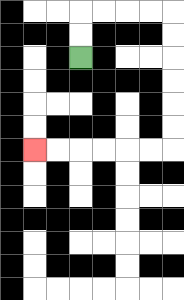{'start': '[3, 2]', 'end': '[1, 6]', 'path_directions': 'U,U,R,R,R,R,D,D,D,D,D,D,L,L,L,L,L,L', 'path_coordinates': '[[3, 2], [3, 1], [3, 0], [4, 0], [5, 0], [6, 0], [7, 0], [7, 1], [7, 2], [7, 3], [7, 4], [7, 5], [7, 6], [6, 6], [5, 6], [4, 6], [3, 6], [2, 6], [1, 6]]'}